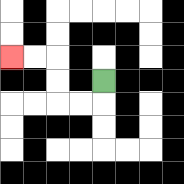{'start': '[4, 3]', 'end': '[0, 2]', 'path_directions': 'D,L,L,U,U,L,L', 'path_coordinates': '[[4, 3], [4, 4], [3, 4], [2, 4], [2, 3], [2, 2], [1, 2], [0, 2]]'}